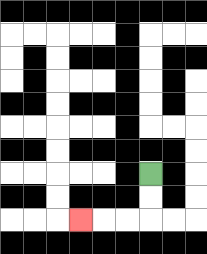{'start': '[6, 7]', 'end': '[3, 9]', 'path_directions': 'D,D,L,L,L', 'path_coordinates': '[[6, 7], [6, 8], [6, 9], [5, 9], [4, 9], [3, 9]]'}